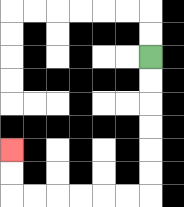{'start': '[6, 2]', 'end': '[0, 6]', 'path_directions': 'D,D,D,D,D,D,L,L,L,L,L,L,U,U', 'path_coordinates': '[[6, 2], [6, 3], [6, 4], [6, 5], [6, 6], [6, 7], [6, 8], [5, 8], [4, 8], [3, 8], [2, 8], [1, 8], [0, 8], [0, 7], [0, 6]]'}